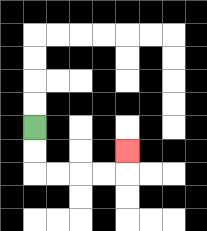{'start': '[1, 5]', 'end': '[5, 6]', 'path_directions': 'D,D,R,R,R,R,U', 'path_coordinates': '[[1, 5], [1, 6], [1, 7], [2, 7], [3, 7], [4, 7], [5, 7], [5, 6]]'}